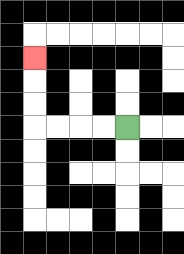{'start': '[5, 5]', 'end': '[1, 2]', 'path_directions': 'L,L,L,L,U,U,U', 'path_coordinates': '[[5, 5], [4, 5], [3, 5], [2, 5], [1, 5], [1, 4], [1, 3], [1, 2]]'}